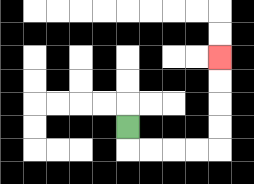{'start': '[5, 5]', 'end': '[9, 2]', 'path_directions': 'D,R,R,R,R,U,U,U,U', 'path_coordinates': '[[5, 5], [5, 6], [6, 6], [7, 6], [8, 6], [9, 6], [9, 5], [9, 4], [9, 3], [9, 2]]'}